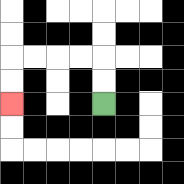{'start': '[4, 4]', 'end': '[0, 4]', 'path_directions': 'U,U,L,L,L,L,D,D', 'path_coordinates': '[[4, 4], [4, 3], [4, 2], [3, 2], [2, 2], [1, 2], [0, 2], [0, 3], [0, 4]]'}